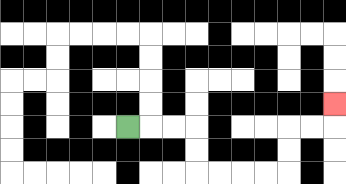{'start': '[5, 5]', 'end': '[14, 4]', 'path_directions': 'R,R,R,D,D,R,R,R,R,U,U,R,R,U', 'path_coordinates': '[[5, 5], [6, 5], [7, 5], [8, 5], [8, 6], [8, 7], [9, 7], [10, 7], [11, 7], [12, 7], [12, 6], [12, 5], [13, 5], [14, 5], [14, 4]]'}